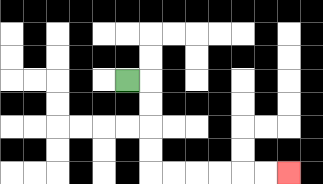{'start': '[5, 3]', 'end': '[12, 7]', 'path_directions': 'R,D,D,D,D,R,R,R,R,R,R', 'path_coordinates': '[[5, 3], [6, 3], [6, 4], [6, 5], [6, 6], [6, 7], [7, 7], [8, 7], [9, 7], [10, 7], [11, 7], [12, 7]]'}